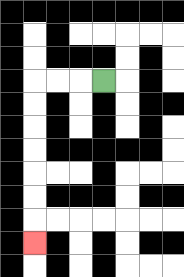{'start': '[4, 3]', 'end': '[1, 10]', 'path_directions': 'L,L,L,D,D,D,D,D,D,D', 'path_coordinates': '[[4, 3], [3, 3], [2, 3], [1, 3], [1, 4], [1, 5], [1, 6], [1, 7], [1, 8], [1, 9], [1, 10]]'}